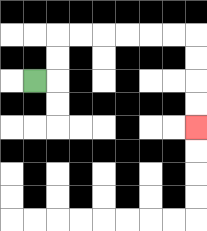{'start': '[1, 3]', 'end': '[8, 5]', 'path_directions': 'R,U,U,R,R,R,R,R,R,D,D,D,D', 'path_coordinates': '[[1, 3], [2, 3], [2, 2], [2, 1], [3, 1], [4, 1], [5, 1], [6, 1], [7, 1], [8, 1], [8, 2], [8, 3], [8, 4], [8, 5]]'}